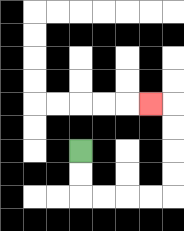{'start': '[3, 6]', 'end': '[6, 4]', 'path_directions': 'D,D,R,R,R,R,U,U,U,U,L', 'path_coordinates': '[[3, 6], [3, 7], [3, 8], [4, 8], [5, 8], [6, 8], [7, 8], [7, 7], [7, 6], [7, 5], [7, 4], [6, 4]]'}